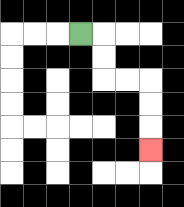{'start': '[3, 1]', 'end': '[6, 6]', 'path_directions': 'R,D,D,R,R,D,D,D', 'path_coordinates': '[[3, 1], [4, 1], [4, 2], [4, 3], [5, 3], [6, 3], [6, 4], [6, 5], [6, 6]]'}